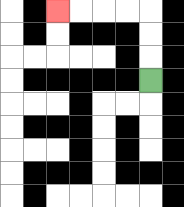{'start': '[6, 3]', 'end': '[2, 0]', 'path_directions': 'U,U,U,L,L,L,L', 'path_coordinates': '[[6, 3], [6, 2], [6, 1], [6, 0], [5, 0], [4, 0], [3, 0], [2, 0]]'}